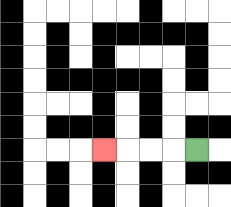{'start': '[8, 6]', 'end': '[4, 6]', 'path_directions': 'L,L,L,L', 'path_coordinates': '[[8, 6], [7, 6], [6, 6], [5, 6], [4, 6]]'}